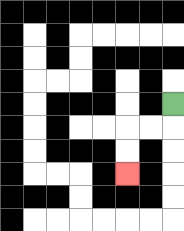{'start': '[7, 4]', 'end': '[5, 7]', 'path_directions': 'D,L,L,D,D', 'path_coordinates': '[[7, 4], [7, 5], [6, 5], [5, 5], [5, 6], [5, 7]]'}